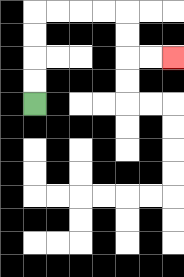{'start': '[1, 4]', 'end': '[7, 2]', 'path_directions': 'U,U,U,U,R,R,R,R,D,D,R,R', 'path_coordinates': '[[1, 4], [1, 3], [1, 2], [1, 1], [1, 0], [2, 0], [3, 0], [4, 0], [5, 0], [5, 1], [5, 2], [6, 2], [7, 2]]'}